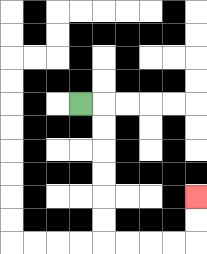{'start': '[3, 4]', 'end': '[8, 8]', 'path_directions': 'R,D,D,D,D,D,D,R,R,R,R,U,U', 'path_coordinates': '[[3, 4], [4, 4], [4, 5], [4, 6], [4, 7], [4, 8], [4, 9], [4, 10], [5, 10], [6, 10], [7, 10], [8, 10], [8, 9], [8, 8]]'}